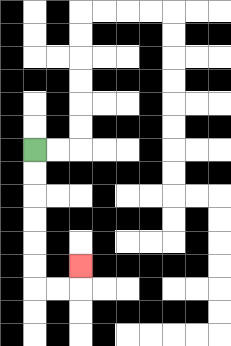{'start': '[1, 6]', 'end': '[3, 11]', 'path_directions': 'D,D,D,D,D,D,R,R,U', 'path_coordinates': '[[1, 6], [1, 7], [1, 8], [1, 9], [1, 10], [1, 11], [1, 12], [2, 12], [3, 12], [3, 11]]'}